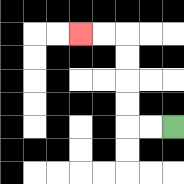{'start': '[7, 5]', 'end': '[3, 1]', 'path_directions': 'L,L,U,U,U,U,L,L', 'path_coordinates': '[[7, 5], [6, 5], [5, 5], [5, 4], [5, 3], [5, 2], [5, 1], [4, 1], [3, 1]]'}